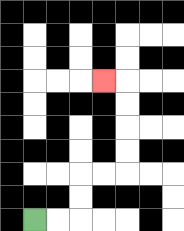{'start': '[1, 9]', 'end': '[4, 3]', 'path_directions': 'R,R,U,U,R,R,U,U,U,U,L', 'path_coordinates': '[[1, 9], [2, 9], [3, 9], [3, 8], [3, 7], [4, 7], [5, 7], [5, 6], [5, 5], [5, 4], [5, 3], [4, 3]]'}